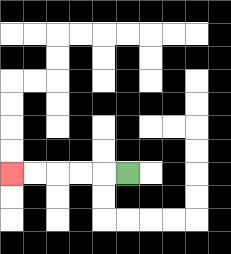{'start': '[5, 7]', 'end': '[0, 7]', 'path_directions': 'L,L,L,L,L', 'path_coordinates': '[[5, 7], [4, 7], [3, 7], [2, 7], [1, 7], [0, 7]]'}